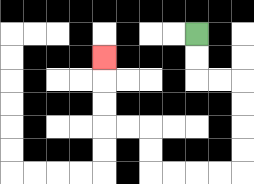{'start': '[8, 1]', 'end': '[4, 2]', 'path_directions': 'D,D,R,R,D,D,D,D,L,L,L,L,U,U,L,L,U,U,U', 'path_coordinates': '[[8, 1], [8, 2], [8, 3], [9, 3], [10, 3], [10, 4], [10, 5], [10, 6], [10, 7], [9, 7], [8, 7], [7, 7], [6, 7], [6, 6], [6, 5], [5, 5], [4, 5], [4, 4], [4, 3], [4, 2]]'}